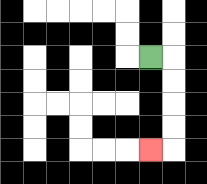{'start': '[6, 2]', 'end': '[6, 6]', 'path_directions': 'R,D,D,D,D,L', 'path_coordinates': '[[6, 2], [7, 2], [7, 3], [7, 4], [7, 5], [7, 6], [6, 6]]'}